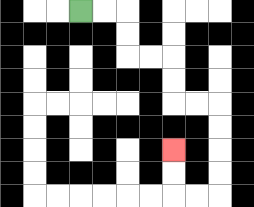{'start': '[3, 0]', 'end': '[7, 6]', 'path_directions': 'R,R,D,D,R,R,D,D,R,R,D,D,D,D,L,L,U,U', 'path_coordinates': '[[3, 0], [4, 0], [5, 0], [5, 1], [5, 2], [6, 2], [7, 2], [7, 3], [7, 4], [8, 4], [9, 4], [9, 5], [9, 6], [9, 7], [9, 8], [8, 8], [7, 8], [7, 7], [7, 6]]'}